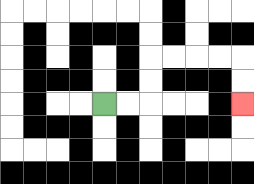{'start': '[4, 4]', 'end': '[10, 4]', 'path_directions': 'R,R,U,U,R,R,R,R,D,D', 'path_coordinates': '[[4, 4], [5, 4], [6, 4], [6, 3], [6, 2], [7, 2], [8, 2], [9, 2], [10, 2], [10, 3], [10, 4]]'}